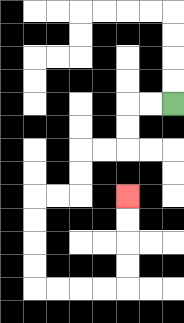{'start': '[7, 4]', 'end': '[5, 8]', 'path_directions': 'L,L,D,D,L,L,D,D,L,L,D,D,D,D,R,R,R,R,U,U,U,U', 'path_coordinates': '[[7, 4], [6, 4], [5, 4], [5, 5], [5, 6], [4, 6], [3, 6], [3, 7], [3, 8], [2, 8], [1, 8], [1, 9], [1, 10], [1, 11], [1, 12], [2, 12], [3, 12], [4, 12], [5, 12], [5, 11], [5, 10], [5, 9], [5, 8]]'}